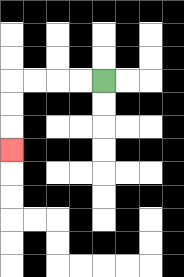{'start': '[4, 3]', 'end': '[0, 6]', 'path_directions': 'L,L,L,L,D,D,D', 'path_coordinates': '[[4, 3], [3, 3], [2, 3], [1, 3], [0, 3], [0, 4], [0, 5], [0, 6]]'}